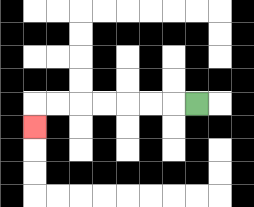{'start': '[8, 4]', 'end': '[1, 5]', 'path_directions': 'L,L,L,L,L,L,L,D', 'path_coordinates': '[[8, 4], [7, 4], [6, 4], [5, 4], [4, 4], [3, 4], [2, 4], [1, 4], [1, 5]]'}